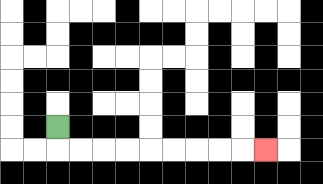{'start': '[2, 5]', 'end': '[11, 6]', 'path_directions': 'D,R,R,R,R,R,R,R,R,R', 'path_coordinates': '[[2, 5], [2, 6], [3, 6], [4, 6], [5, 6], [6, 6], [7, 6], [8, 6], [9, 6], [10, 6], [11, 6]]'}